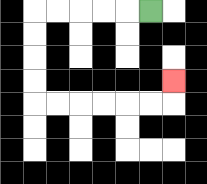{'start': '[6, 0]', 'end': '[7, 3]', 'path_directions': 'L,L,L,L,L,D,D,D,D,R,R,R,R,R,R,U', 'path_coordinates': '[[6, 0], [5, 0], [4, 0], [3, 0], [2, 0], [1, 0], [1, 1], [1, 2], [1, 3], [1, 4], [2, 4], [3, 4], [4, 4], [5, 4], [6, 4], [7, 4], [7, 3]]'}